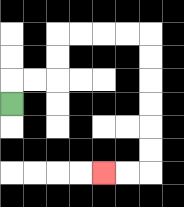{'start': '[0, 4]', 'end': '[4, 7]', 'path_directions': 'U,R,R,U,U,R,R,R,R,D,D,D,D,D,D,L,L', 'path_coordinates': '[[0, 4], [0, 3], [1, 3], [2, 3], [2, 2], [2, 1], [3, 1], [4, 1], [5, 1], [6, 1], [6, 2], [6, 3], [6, 4], [6, 5], [6, 6], [6, 7], [5, 7], [4, 7]]'}